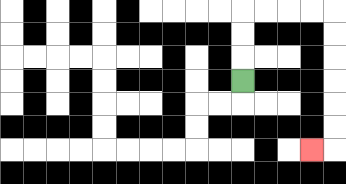{'start': '[10, 3]', 'end': '[13, 6]', 'path_directions': 'U,U,U,R,R,R,R,D,D,D,D,D,D,L', 'path_coordinates': '[[10, 3], [10, 2], [10, 1], [10, 0], [11, 0], [12, 0], [13, 0], [14, 0], [14, 1], [14, 2], [14, 3], [14, 4], [14, 5], [14, 6], [13, 6]]'}